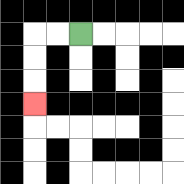{'start': '[3, 1]', 'end': '[1, 4]', 'path_directions': 'L,L,D,D,D', 'path_coordinates': '[[3, 1], [2, 1], [1, 1], [1, 2], [1, 3], [1, 4]]'}